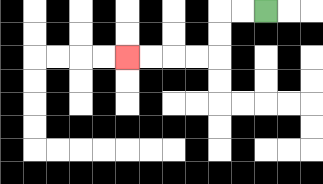{'start': '[11, 0]', 'end': '[5, 2]', 'path_directions': 'L,L,D,D,L,L,L,L', 'path_coordinates': '[[11, 0], [10, 0], [9, 0], [9, 1], [9, 2], [8, 2], [7, 2], [6, 2], [5, 2]]'}